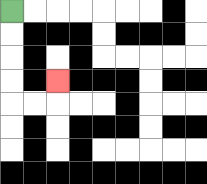{'start': '[0, 0]', 'end': '[2, 3]', 'path_directions': 'D,D,D,D,R,R,U', 'path_coordinates': '[[0, 0], [0, 1], [0, 2], [0, 3], [0, 4], [1, 4], [2, 4], [2, 3]]'}